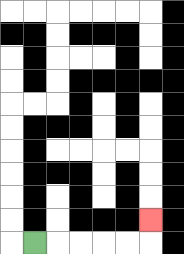{'start': '[1, 10]', 'end': '[6, 9]', 'path_directions': 'R,R,R,R,R,U', 'path_coordinates': '[[1, 10], [2, 10], [3, 10], [4, 10], [5, 10], [6, 10], [6, 9]]'}